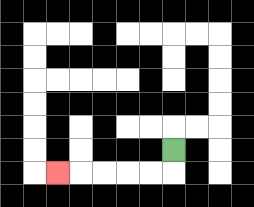{'start': '[7, 6]', 'end': '[2, 7]', 'path_directions': 'D,L,L,L,L,L', 'path_coordinates': '[[7, 6], [7, 7], [6, 7], [5, 7], [4, 7], [3, 7], [2, 7]]'}